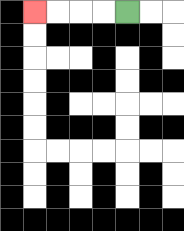{'start': '[5, 0]', 'end': '[1, 0]', 'path_directions': 'L,L,L,L', 'path_coordinates': '[[5, 0], [4, 0], [3, 0], [2, 0], [1, 0]]'}